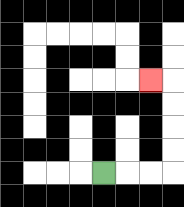{'start': '[4, 7]', 'end': '[6, 3]', 'path_directions': 'R,R,R,U,U,U,U,L', 'path_coordinates': '[[4, 7], [5, 7], [6, 7], [7, 7], [7, 6], [7, 5], [7, 4], [7, 3], [6, 3]]'}